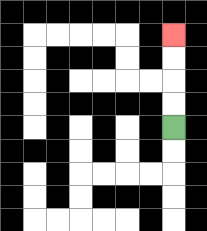{'start': '[7, 5]', 'end': '[7, 1]', 'path_directions': 'U,U,U,U', 'path_coordinates': '[[7, 5], [7, 4], [7, 3], [7, 2], [7, 1]]'}